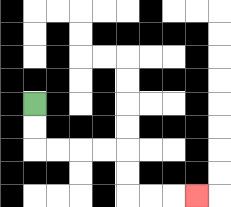{'start': '[1, 4]', 'end': '[8, 8]', 'path_directions': 'D,D,R,R,R,R,D,D,R,R,R', 'path_coordinates': '[[1, 4], [1, 5], [1, 6], [2, 6], [3, 6], [4, 6], [5, 6], [5, 7], [5, 8], [6, 8], [7, 8], [8, 8]]'}